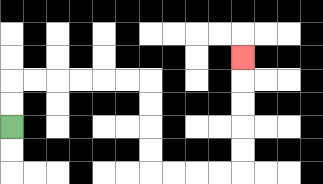{'start': '[0, 5]', 'end': '[10, 2]', 'path_directions': 'U,U,R,R,R,R,R,R,D,D,D,D,R,R,R,R,U,U,U,U,U', 'path_coordinates': '[[0, 5], [0, 4], [0, 3], [1, 3], [2, 3], [3, 3], [4, 3], [5, 3], [6, 3], [6, 4], [6, 5], [6, 6], [6, 7], [7, 7], [8, 7], [9, 7], [10, 7], [10, 6], [10, 5], [10, 4], [10, 3], [10, 2]]'}